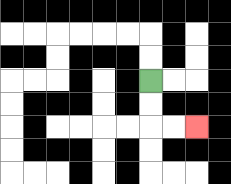{'start': '[6, 3]', 'end': '[8, 5]', 'path_directions': 'D,D,R,R', 'path_coordinates': '[[6, 3], [6, 4], [6, 5], [7, 5], [8, 5]]'}